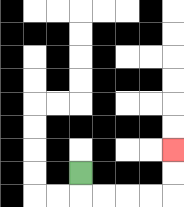{'start': '[3, 7]', 'end': '[7, 6]', 'path_directions': 'D,R,R,R,R,U,U', 'path_coordinates': '[[3, 7], [3, 8], [4, 8], [5, 8], [6, 8], [7, 8], [7, 7], [7, 6]]'}